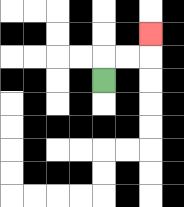{'start': '[4, 3]', 'end': '[6, 1]', 'path_directions': 'U,R,R,U', 'path_coordinates': '[[4, 3], [4, 2], [5, 2], [6, 2], [6, 1]]'}